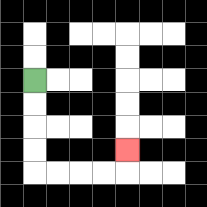{'start': '[1, 3]', 'end': '[5, 6]', 'path_directions': 'D,D,D,D,R,R,R,R,U', 'path_coordinates': '[[1, 3], [1, 4], [1, 5], [1, 6], [1, 7], [2, 7], [3, 7], [4, 7], [5, 7], [5, 6]]'}